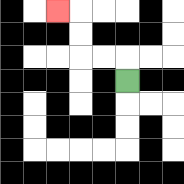{'start': '[5, 3]', 'end': '[2, 0]', 'path_directions': 'U,L,L,U,U,L', 'path_coordinates': '[[5, 3], [5, 2], [4, 2], [3, 2], [3, 1], [3, 0], [2, 0]]'}